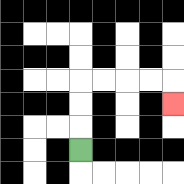{'start': '[3, 6]', 'end': '[7, 4]', 'path_directions': 'U,U,U,R,R,R,R,D', 'path_coordinates': '[[3, 6], [3, 5], [3, 4], [3, 3], [4, 3], [5, 3], [6, 3], [7, 3], [7, 4]]'}